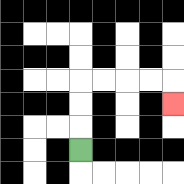{'start': '[3, 6]', 'end': '[7, 4]', 'path_directions': 'U,U,U,R,R,R,R,D', 'path_coordinates': '[[3, 6], [3, 5], [3, 4], [3, 3], [4, 3], [5, 3], [6, 3], [7, 3], [7, 4]]'}